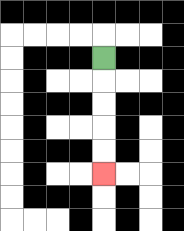{'start': '[4, 2]', 'end': '[4, 7]', 'path_directions': 'D,D,D,D,D', 'path_coordinates': '[[4, 2], [4, 3], [4, 4], [4, 5], [4, 6], [4, 7]]'}